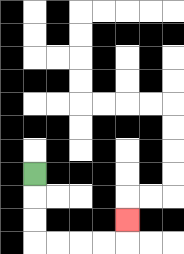{'start': '[1, 7]', 'end': '[5, 9]', 'path_directions': 'D,D,D,R,R,R,R,U', 'path_coordinates': '[[1, 7], [1, 8], [1, 9], [1, 10], [2, 10], [3, 10], [4, 10], [5, 10], [5, 9]]'}